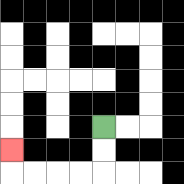{'start': '[4, 5]', 'end': '[0, 6]', 'path_directions': 'D,D,L,L,L,L,U', 'path_coordinates': '[[4, 5], [4, 6], [4, 7], [3, 7], [2, 7], [1, 7], [0, 7], [0, 6]]'}